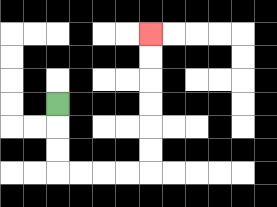{'start': '[2, 4]', 'end': '[6, 1]', 'path_directions': 'D,D,D,R,R,R,R,U,U,U,U,U,U', 'path_coordinates': '[[2, 4], [2, 5], [2, 6], [2, 7], [3, 7], [4, 7], [5, 7], [6, 7], [6, 6], [6, 5], [6, 4], [6, 3], [6, 2], [6, 1]]'}